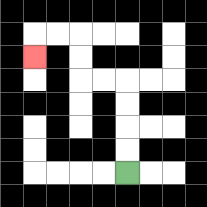{'start': '[5, 7]', 'end': '[1, 2]', 'path_directions': 'U,U,U,U,L,L,U,U,L,L,D', 'path_coordinates': '[[5, 7], [5, 6], [5, 5], [5, 4], [5, 3], [4, 3], [3, 3], [3, 2], [3, 1], [2, 1], [1, 1], [1, 2]]'}